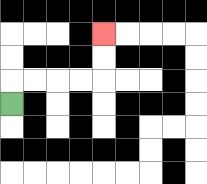{'start': '[0, 4]', 'end': '[4, 1]', 'path_directions': 'U,R,R,R,R,U,U', 'path_coordinates': '[[0, 4], [0, 3], [1, 3], [2, 3], [3, 3], [4, 3], [4, 2], [4, 1]]'}